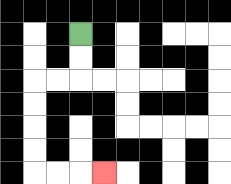{'start': '[3, 1]', 'end': '[4, 7]', 'path_directions': 'D,D,L,L,D,D,D,D,R,R,R', 'path_coordinates': '[[3, 1], [3, 2], [3, 3], [2, 3], [1, 3], [1, 4], [1, 5], [1, 6], [1, 7], [2, 7], [3, 7], [4, 7]]'}